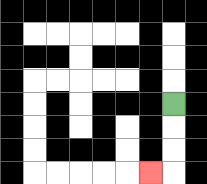{'start': '[7, 4]', 'end': '[6, 7]', 'path_directions': 'D,D,D,L', 'path_coordinates': '[[7, 4], [7, 5], [7, 6], [7, 7], [6, 7]]'}